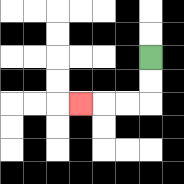{'start': '[6, 2]', 'end': '[3, 4]', 'path_directions': 'D,D,L,L,L', 'path_coordinates': '[[6, 2], [6, 3], [6, 4], [5, 4], [4, 4], [3, 4]]'}